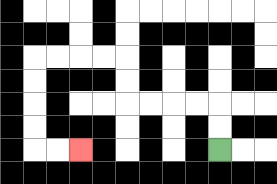{'start': '[9, 6]', 'end': '[3, 6]', 'path_directions': 'U,U,L,L,L,L,U,U,L,L,L,L,D,D,D,D,R,R', 'path_coordinates': '[[9, 6], [9, 5], [9, 4], [8, 4], [7, 4], [6, 4], [5, 4], [5, 3], [5, 2], [4, 2], [3, 2], [2, 2], [1, 2], [1, 3], [1, 4], [1, 5], [1, 6], [2, 6], [3, 6]]'}